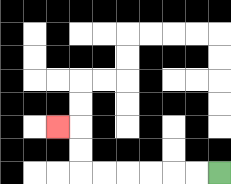{'start': '[9, 7]', 'end': '[2, 5]', 'path_directions': 'L,L,L,L,L,L,U,U,L', 'path_coordinates': '[[9, 7], [8, 7], [7, 7], [6, 7], [5, 7], [4, 7], [3, 7], [3, 6], [3, 5], [2, 5]]'}